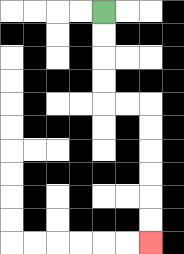{'start': '[4, 0]', 'end': '[6, 10]', 'path_directions': 'D,D,D,D,R,R,D,D,D,D,D,D', 'path_coordinates': '[[4, 0], [4, 1], [4, 2], [4, 3], [4, 4], [5, 4], [6, 4], [6, 5], [6, 6], [6, 7], [6, 8], [6, 9], [6, 10]]'}